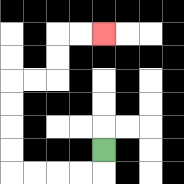{'start': '[4, 6]', 'end': '[4, 1]', 'path_directions': 'D,L,L,L,L,U,U,U,U,R,R,U,U,R,R', 'path_coordinates': '[[4, 6], [4, 7], [3, 7], [2, 7], [1, 7], [0, 7], [0, 6], [0, 5], [0, 4], [0, 3], [1, 3], [2, 3], [2, 2], [2, 1], [3, 1], [4, 1]]'}